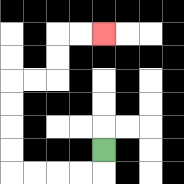{'start': '[4, 6]', 'end': '[4, 1]', 'path_directions': 'D,L,L,L,L,U,U,U,U,R,R,U,U,R,R', 'path_coordinates': '[[4, 6], [4, 7], [3, 7], [2, 7], [1, 7], [0, 7], [0, 6], [0, 5], [0, 4], [0, 3], [1, 3], [2, 3], [2, 2], [2, 1], [3, 1], [4, 1]]'}